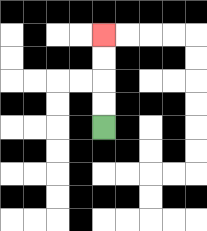{'start': '[4, 5]', 'end': '[4, 1]', 'path_directions': 'U,U,U,U', 'path_coordinates': '[[4, 5], [4, 4], [4, 3], [4, 2], [4, 1]]'}